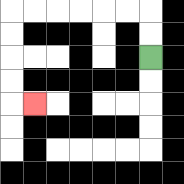{'start': '[6, 2]', 'end': '[1, 4]', 'path_directions': 'U,U,L,L,L,L,L,L,D,D,D,D,R', 'path_coordinates': '[[6, 2], [6, 1], [6, 0], [5, 0], [4, 0], [3, 0], [2, 0], [1, 0], [0, 0], [0, 1], [0, 2], [0, 3], [0, 4], [1, 4]]'}